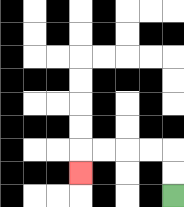{'start': '[7, 8]', 'end': '[3, 7]', 'path_directions': 'U,U,L,L,L,L,D', 'path_coordinates': '[[7, 8], [7, 7], [7, 6], [6, 6], [5, 6], [4, 6], [3, 6], [3, 7]]'}